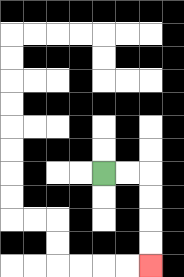{'start': '[4, 7]', 'end': '[6, 11]', 'path_directions': 'R,R,D,D,D,D', 'path_coordinates': '[[4, 7], [5, 7], [6, 7], [6, 8], [6, 9], [6, 10], [6, 11]]'}